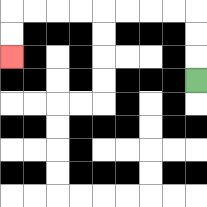{'start': '[8, 3]', 'end': '[0, 2]', 'path_directions': 'U,U,U,L,L,L,L,L,L,L,L,D,D', 'path_coordinates': '[[8, 3], [8, 2], [8, 1], [8, 0], [7, 0], [6, 0], [5, 0], [4, 0], [3, 0], [2, 0], [1, 0], [0, 0], [0, 1], [0, 2]]'}